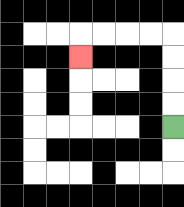{'start': '[7, 5]', 'end': '[3, 2]', 'path_directions': 'U,U,U,U,L,L,L,L,D', 'path_coordinates': '[[7, 5], [7, 4], [7, 3], [7, 2], [7, 1], [6, 1], [5, 1], [4, 1], [3, 1], [3, 2]]'}